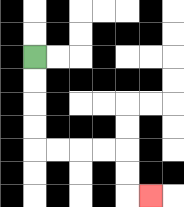{'start': '[1, 2]', 'end': '[6, 8]', 'path_directions': 'D,D,D,D,R,R,R,R,D,D,R', 'path_coordinates': '[[1, 2], [1, 3], [1, 4], [1, 5], [1, 6], [2, 6], [3, 6], [4, 6], [5, 6], [5, 7], [5, 8], [6, 8]]'}